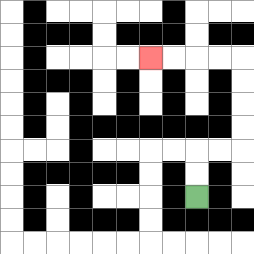{'start': '[8, 8]', 'end': '[6, 2]', 'path_directions': 'U,U,R,R,U,U,U,U,L,L,L,L', 'path_coordinates': '[[8, 8], [8, 7], [8, 6], [9, 6], [10, 6], [10, 5], [10, 4], [10, 3], [10, 2], [9, 2], [8, 2], [7, 2], [6, 2]]'}